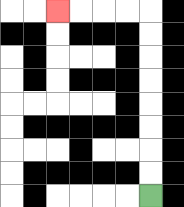{'start': '[6, 8]', 'end': '[2, 0]', 'path_directions': 'U,U,U,U,U,U,U,U,L,L,L,L', 'path_coordinates': '[[6, 8], [6, 7], [6, 6], [6, 5], [6, 4], [6, 3], [6, 2], [6, 1], [6, 0], [5, 0], [4, 0], [3, 0], [2, 0]]'}